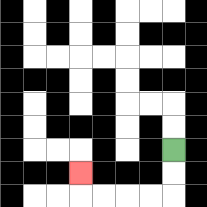{'start': '[7, 6]', 'end': '[3, 7]', 'path_directions': 'D,D,L,L,L,L,U', 'path_coordinates': '[[7, 6], [7, 7], [7, 8], [6, 8], [5, 8], [4, 8], [3, 8], [3, 7]]'}